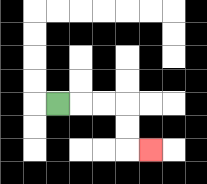{'start': '[2, 4]', 'end': '[6, 6]', 'path_directions': 'R,R,R,D,D,R', 'path_coordinates': '[[2, 4], [3, 4], [4, 4], [5, 4], [5, 5], [5, 6], [6, 6]]'}